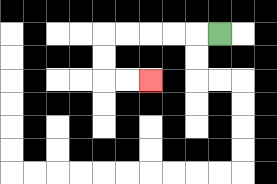{'start': '[9, 1]', 'end': '[6, 3]', 'path_directions': 'L,L,L,L,L,D,D,R,R', 'path_coordinates': '[[9, 1], [8, 1], [7, 1], [6, 1], [5, 1], [4, 1], [4, 2], [4, 3], [5, 3], [6, 3]]'}